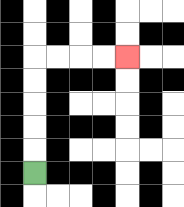{'start': '[1, 7]', 'end': '[5, 2]', 'path_directions': 'U,U,U,U,U,R,R,R,R', 'path_coordinates': '[[1, 7], [1, 6], [1, 5], [1, 4], [1, 3], [1, 2], [2, 2], [3, 2], [4, 2], [5, 2]]'}